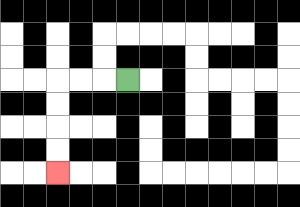{'start': '[5, 3]', 'end': '[2, 7]', 'path_directions': 'L,L,L,D,D,D,D', 'path_coordinates': '[[5, 3], [4, 3], [3, 3], [2, 3], [2, 4], [2, 5], [2, 6], [2, 7]]'}